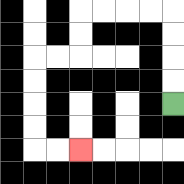{'start': '[7, 4]', 'end': '[3, 6]', 'path_directions': 'U,U,U,U,L,L,L,L,D,D,L,L,D,D,D,D,R,R', 'path_coordinates': '[[7, 4], [7, 3], [7, 2], [7, 1], [7, 0], [6, 0], [5, 0], [4, 0], [3, 0], [3, 1], [3, 2], [2, 2], [1, 2], [1, 3], [1, 4], [1, 5], [1, 6], [2, 6], [3, 6]]'}